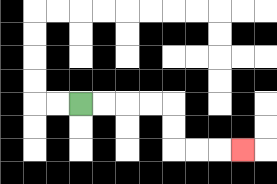{'start': '[3, 4]', 'end': '[10, 6]', 'path_directions': 'R,R,R,R,D,D,R,R,R', 'path_coordinates': '[[3, 4], [4, 4], [5, 4], [6, 4], [7, 4], [7, 5], [7, 6], [8, 6], [9, 6], [10, 6]]'}